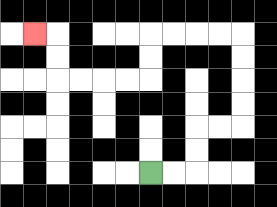{'start': '[6, 7]', 'end': '[1, 1]', 'path_directions': 'R,R,U,U,R,R,U,U,U,U,L,L,L,L,D,D,L,L,L,L,U,U,L', 'path_coordinates': '[[6, 7], [7, 7], [8, 7], [8, 6], [8, 5], [9, 5], [10, 5], [10, 4], [10, 3], [10, 2], [10, 1], [9, 1], [8, 1], [7, 1], [6, 1], [6, 2], [6, 3], [5, 3], [4, 3], [3, 3], [2, 3], [2, 2], [2, 1], [1, 1]]'}